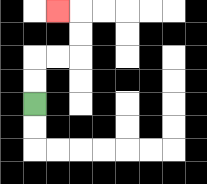{'start': '[1, 4]', 'end': '[2, 0]', 'path_directions': 'U,U,R,R,U,U,L', 'path_coordinates': '[[1, 4], [1, 3], [1, 2], [2, 2], [3, 2], [3, 1], [3, 0], [2, 0]]'}